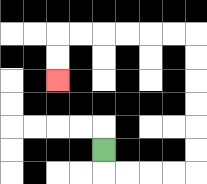{'start': '[4, 6]', 'end': '[2, 3]', 'path_directions': 'D,R,R,R,R,U,U,U,U,U,U,L,L,L,L,L,L,D,D', 'path_coordinates': '[[4, 6], [4, 7], [5, 7], [6, 7], [7, 7], [8, 7], [8, 6], [8, 5], [8, 4], [8, 3], [8, 2], [8, 1], [7, 1], [6, 1], [5, 1], [4, 1], [3, 1], [2, 1], [2, 2], [2, 3]]'}